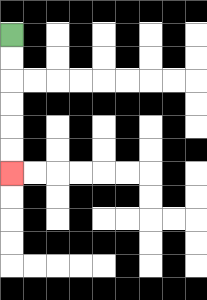{'start': '[0, 1]', 'end': '[0, 7]', 'path_directions': 'D,D,D,D,D,D', 'path_coordinates': '[[0, 1], [0, 2], [0, 3], [0, 4], [0, 5], [0, 6], [0, 7]]'}